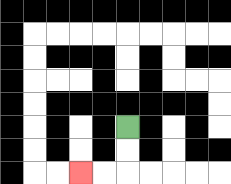{'start': '[5, 5]', 'end': '[3, 7]', 'path_directions': 'D,D,L,L', 'path_coordinates': '[[5, 5], [5, 6], [5, 7], [4, 7], [3, 7]]'}